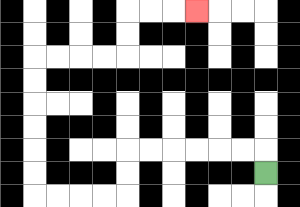{'start': '[11, 7]', 'end': '[8, 0]', 'path_directions': 'U,L,L,L,L,L,L,D,D,L,L,L,L,U,U,U,U,U,U,R,R,R,R,U,U,R,R,R', 'path_coordinates': '[[11, 7], [11, 6], [10, 6], [9, 6], [8, 6], [7, 6], [6, 6], [5, 6], [5, 7], [5, 8], [4, 8], [3, 8], [2, 8], [1, 8], [1, 7], [1, 6], [1, 5], [1, 4], [1, 3], [1, 2], [2, 2], [3, 2], [4, 2], [5, 2], [5, 1], [5, 0], [6, 0], [7, 0], [8, 0]]'}